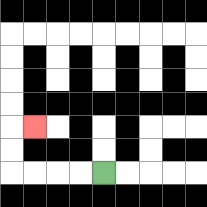{'start': '[4, 7]', 'end': '[1, 5]', 'path_directions': 'L,L,L,L,U,U,R', 'path_coordinates': '[[4, 7], [3, 7], [2, 7], [1, 7], [0, 7], [0, 6], [0, 5], [1, 5]]'}